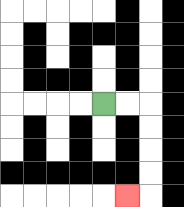{'start': '[4, 4]', 'end': '[5, 8]', 'path_directions': 'R,R,D,D,D,D,L', 'path_coordinates': '[[4, 4], [5, 4], [6, 4], [6, 5], [6, 6], [6, 7], [6, 8], [5, 8]]'}